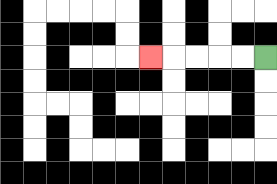{'start': '[11, 2]', 'end': '[6, 2]', 'path_directions': 'L,L,L,L,L', 'path_coordinates': '[[11, 2], [10, 2], [9, 2], [8, 2], [7, 2], [6, 2]]'}